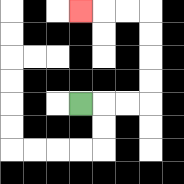{'start': '[3, 4]', 'end': '[3, 0]', 'path_directions': 'R,R,R,U,U,U,U,L,L,L', 'path_coordinates': '[[3, 4], [4, 4], [5, 4], [6, 4], [6, 3], [6, 2], [6, 1], [6, 0], [5, 0], [4, 0], [3, 0]]'}